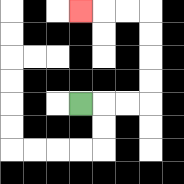{'start': '[3, 4]', 'end': '[3, 0]', 'path_directions': 'R,R,R,U,U,U,U,L,L,L', 'path_coordinates': '[[3, 4], [4, 4], [5, 4], [6, 4], [6, 3], [6, 2], [6, 1], [6, 0], [5, 0], [4, 0], [3, 0]]'}